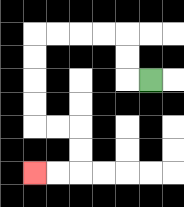{'start': '[6, 3]', 'end': '[1, 7]', 'path_directions': 'L,U,U,L,L,L,L,D,D,D,D,R,R,D,D,L,L', 'path_coordinates': '[[6, 3], [5, 3], [5, 2], [5, 1], [4, 1], [3, 1], [2, 1], [1, 1], [1, 2], [1, 3], [1, 4], [1, 5], [2, 5], [3, 5], [3, 6], [3, 7], [2, 7], [1, 7]]'}